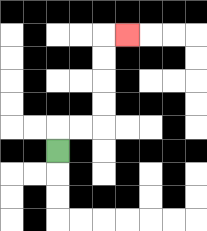{'start': '[2, 6]', 'end': '[5, 1]', 'path_directions': 'U,R,R,U,U,U,U,R', 'path_coordinates': '[[2, 6], [2, 5], [3, 5], [4, 5], [4, 4], [4, 3], [4, 2], [4, 1], [5, 1]]'}